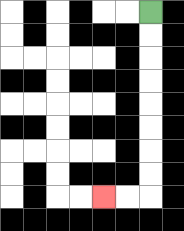{'start': '[6, 0]', 'end': '[4, 8]', 'path_directions': 'D,D,D,D,D,D,D,D,L,L', 'path_coordinates': '[[6, 0], [6, 1], [6, 2], [6, 3], [6, 4], [6, 5], [6, 6], [6, 7], [6, 8], [5, 8], [4, 8]]'}